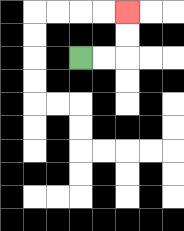{'start': '[3, 2]', 'end': '[5, 0]', 'path_directions': 'R,R,U,U', 'path_coordinates': '[[3, 2], [4, 2], [5, 2], [5, 1], [5, 0]]'}